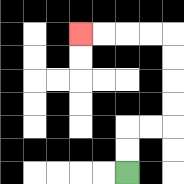{'start': '[5, 7]', 'end': '[3, 1]', 'path_directions': 'U,U,R,R,U,U,U,U,L,L,L,L', 'path_coordinates': '[[5, 7], [5, 6], [5, 5], [6, 5], [7, 5], [7, 4], [7, 3], [7, 2], [7, 1], [6, 1], [5, 1], [4, 1], [3, 1]]'}